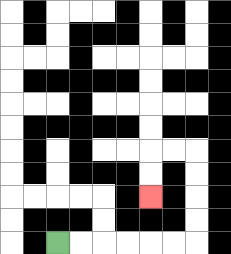{'start': '[2, 10]', 'end': '[6, 8]', 'path_directions': 'R,R,R,R,R,R,U,U,U,U,L,L,D,D', 'path_coordinates': '[[2, 10], [3, 10], [4, 10], [5, 10], [6, 10], [7, 10], [8, 10], [8, 9], [8, 8], [8, 7], [8, 6], [7, 6], [6, 6], [6, 7], [6, 8]]'}